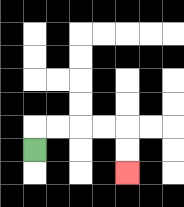{'start': '[1, 6]', 'end': '[5, 7]', 'path_directions': 'U,R,R,R,R,D,D', 'path_coordinates': '[[1, 6], [1, 5], [2, 5], [3, 5], [4, 5], [5, 5], [5, 6], [5, 7]]'}